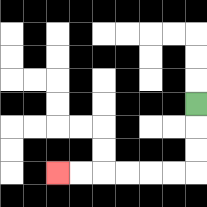{'start': '[8, 4]', 'end': '[2, 7]', 'path_directions': 'D,D,D,L,L,L,L,L,L', 'path_coordinates': '[[8, 4], [8, 5], [8, 6], [8, 7], [7, 7], [6, 7], [5, 7], [4, 7], [3, 7], [2, 7]]'}